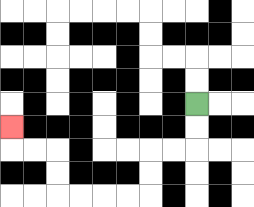{'start': '[8, 4]', 'end': '[0, 5]', 'path_directions': 'D,D,L,L,D,D,L,L,L,L,U,U,L,L,U', 'path_coordinates': '[[8, 4], [8, 5], [8, 6], [7, 6], [6, 6], [6, 7], [6, 8], [5, 8], [4, 8], [3, 8], [2, 8], [2, 7], [2, 6], [1, 6], [0, 6], [0, 5]]'}